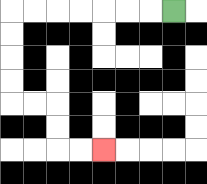{'start': '[7, 0]', 'end': '[4, 6]', 'path_directions': 'L,L,L,L,L,L,L,D,D,D,D,R,R,D,D,R,R', 'path_coordinates': '[[7, 0], [6, 0], [5, 0], [4, 0], [3, 0], [2, 0], [1, 0], [0, 0], [0, 1], [0, 2], [0, 3], [0, 4], [1, 4], [2, 4], [2, 5], [2, 6], [3, 6], [4, 6]]'}